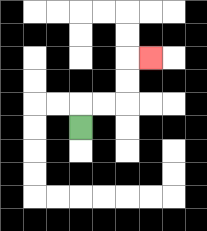{'start': '[3, 5]', 'end': '[6, 2]', 'path_directions': 'U,R,R,U,U,R', 'path_coordinates': '[[3, 5], [3, 4], [4, 4], [5, 4], [5, 3], [5, 2], [6, 2]]'}